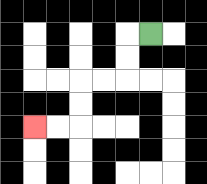{'start': '[6, 1]', 'end': '[1, 5]', 'path_directions': 'L,D,D,L,L,D,D,L,L', 'path_coordinates': '[[6, 1], [5, 1], [5, 2], [5, 3], [4, 3], [3, 3], [3, 4], [3, 5], [2, 5], [1, 5]]'}